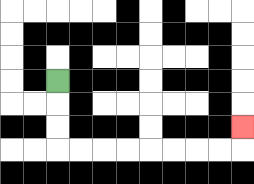{'start': '[2, 3]', 'end': '[10, 5]', 'path_directions': 'D,D,D,R,R,R,R,R,R,R,R,U', 'path_coordinates': '[[2, 3], [2, 4], [2, 5], [2, 6], [3, 6], [4, 6], [5, 6], [6, 6], [7, 6], [8, 6], [9, 6], [10, 6], [10, 5]]'}